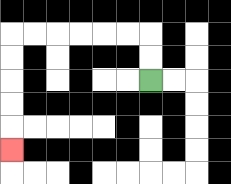{'start': '[6, 3]', 'end': '[0, 6]', 'path_directions': 'U,U,L,L,L,L,L,L,D,D,D,D,D', 'path_coordinates': '[[6, 3], [6, 2], [6, 1], [5, 1], [4, 1], [3, 1], [2, 1], [1, 1], [0, 1], [0, 2], [0, 3], [0, 4], [0, 5], [0, 6]]'}